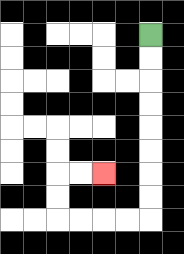{'start': '[6, 1]', 'end': '[4, 7]', 'path_directions': 'D,D,D,D,D,D,D,D,L,L,L,L,U,U,R,R', 'path_coordinates': '[[6, 1], [6, 2], [6, 3], [6, 4], [6, 5], [6, 6], [6, 7], [6, 8], [6, 9], [5, 9], [4, 9], [3, 9], [2, 9], [2, 8], [2, 7], [3, 7], [4, 7]]'}